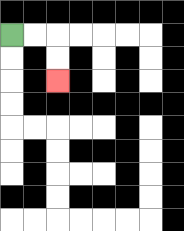{'start': '[0, 1]', 'end': '[2, 3]', 'path_directions': 'R,R,D,D', 'path_coordinates': '[[0, 1], [1, 1], [2, 1], [2, 2], [2, 3]]'}